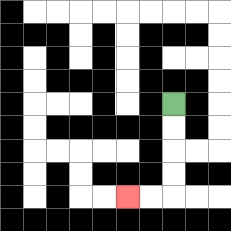{'start': '[7, 4]', 'end': '[5, 8]', 'path_directions': 'D,D,D,D,L,L', 'path_coordinates': '[[7, 4], [7, 5], [7, 6], [7, 7], [7, 8], [6, 8], [5, 8]]'}